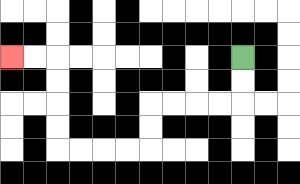{'start': '[10, 2]', 'end': '[0, 2]', 'path_directions': 'D,D,L,L,L,L,D,D,L,L,L,L,U,U,U,U,L,L', 'path_coordinates': '[[10, 2], [10, 3], [10, 4], [9, 4], [8, 4], [7, 4], [6, 4], [6, 5], [6, 6], [5, 6], [4, 6], [3, 6], [2, 6], [2, 5], [2, 4], [2, 3], [2, 2], [1, 2], [0, 2]]'}